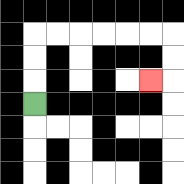{'start': '[1, 4]', 'end': '[6, 3]', 'path_directions': 'U,U,U,R,R,R,R,R,R,D,D,L', 'path_coordinates': '[[1, 4], [1, 3], [1, 2], [1, 1], [2, 1], [3, 1], [4, 1], [5, 1], [6, 1], [7, 1], [7, 2], [7, 3], [6, 3]]'}